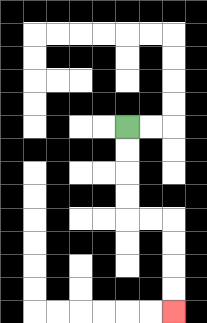{'start': '[5, 5]', 'end': '[7, 13]', 'path_directions': 'D,D,D,D,R,R,D,D,D,D', 'path_coordinates': '[[5, 5], [5, 6], [5, 7], [5, 8], [5, 9], [6, 9], [7, 9], [7, 10], [7, 11], [7, 12], [7, 13]]'}